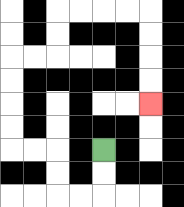{'start': '[4, 6]', 'end': '[6, 4]', 'path_directions': 'D,D,L,L,U,U,L,L,U,U,U,U,R,R,U,U,R,R,R,R,D,D,D,D', 'path_coordinates': '[[4, 6], [4, 7], [4, 8], [3, 8], [2, 8], [2, 7], [2, 6], [1, 6], [0, 6], [0, 5], [0, 4], [0, 3], [0, 2], [1, 2], [2, 2], [2, 1], [2, 0], [3, 0], [4, 0], [5, 0], [6, 0], [6, 1], [6, 2], [6, 3], [6, 4]]'}